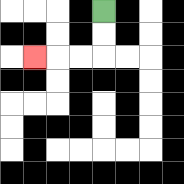{'start': '[4, 0]', 'end': '[1, 2]', 'path_directions': 'D,D,L,L,L', 'path_coordinates': '[[4, 0], [4, 1], [4, 2], [3, 2], [2, 2], [1, 2]]'}